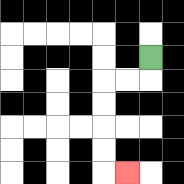{'start': '[6, 2]', 'end': '[5, 7]', 'path_directions': 'D,L,L,D,D,D,D,R', 'path_coordinates': '[[6, 2], [6, 3], [5, 3], [4, 3], [4, 4], [4, 5], [4, 6], [4, 7], [5, 7]]'}